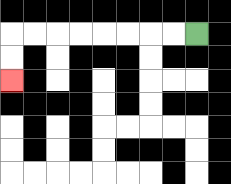{'start': '[8, 1]', 'end': '[0, 3]', 'path_directions': 'L,L,L,L,L,L,L,L,D,D', 'path_coordinates': '[[8, 1], [7, 1], [6, 1], [5, 1], [4, 1], [3, 1], [2, 1], [1, 1], [0, 1], [0, 2], [0, 3]]'}